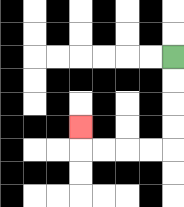{'start': '[7, 2]', 'end': '[3, 5]', 'path_directions': 'D,D,D,D,L,L,L,L,U', 'path_coordinates': '[[7, 2], [7, 3], [7, 4], [7, 5], [7, 6], [6, 6], [5, 6], [4, 6], [3, 6], [3, 5]]'}